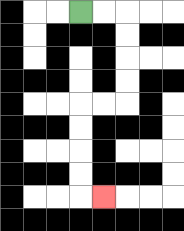{'start': '[3, 0]', 'end': '[4, 8]', 'path_directions': 'R,R,D,D,D,D,L,L,D,D,D,D,R', 'path_coordinates': '[[3, 0], [4, 0], [5, 0], [5, 1], [5, 2], [5, 3], [5, 4], [4, 4], [3, 4], [3, 5], [3, 6], [3, 7], [3, 8], [4, 8]]'}